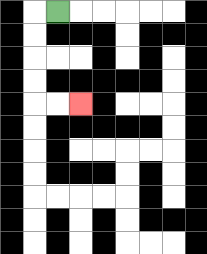{'start': '[2, 0]', 'end': '[3, 4]', 'path_directions': 'L,D,D,D,D,R,R', 'path_coordinates': '[[2, 0], [1, 0], [1, 1], [1, 2], [1, 3], [1, 4], [2, 4], [3, 4]]'}